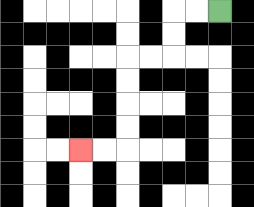{'start': '[9, 0]', 'end': '[3, 6]', 'path_directions': 'L,L,D,D,L,L,D,D,D,D,L,L', 'path_coordinates': '[[9, 0], [8, 0], [7, 0], [7, 1], [7, 2], [6, 2], [5, 2], [5, 3], [5, 4], [5, 5], [5, 6], [4, 6], [3, 6]]'}